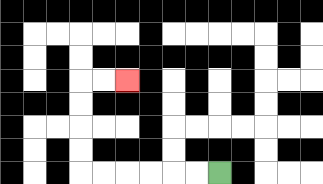{'start': '[9, 7]', 'end': '[5, 3]', 'path_directions': 'L,L,L,L,L,L,U,U,U,U,R,R', 'path_coordinates': '[[9, 7], [8, 7], [7, 7], [6, 7], [5, 7], [4, 7], [3, 7], [3, 6], [3, 5], [3, 4], [3, 3], [4, 3], [5, 3]]'}